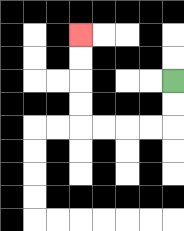{'start': '[7, 3]', 'end': '[3, 1]', 'path_directions': 'D,D,L,L,L,L,U,U,U,U', 'path_coordinates': '[[7, 3], [7, 4], [7, 5], [6, 5], [5, 5], [4, 5], [3, 5], [3, 4], [3, 3], [3, 2], [3, 1]]'}